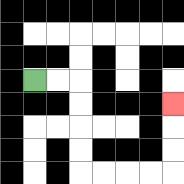{'start': '[1, 3]', 'end': '[7, 4]', 'path_directions': 'R,R,D,D,D,D,R,R,R,R,U,U,U', 'path_coordinates': '[[1, 3], [2, 3], [3, 3], [3, 4], [3, 5], [3, 6], [3, 7], [4, 7], [5, 7], [6, 7], [7, 7], [7, 6], [7, 5], [7, 4]]'}